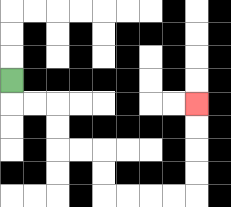{'start': '[0, 3]', 'end': '[8, 4]', 'path_directions': 'D,R,R,D,D,R,R,D,D,R,R,R,R,U,U,U,U', 'path_coordinates': '[[0, 3], [0, 4], [1, 4], [2, 4], [2, 5], [2, 6], [3, 6], [4, 6], [4, 7], [4, 8], [5, 8], [6, 8], [7, 8], [8, 8], [8, 7], [8, 6], [8, 5], [8, 4]]'}